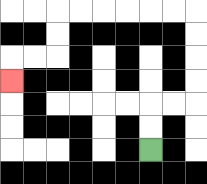{'start': '[6, 6]', 'end': '[0, 3]', 'path_directions': 'U,U,R,R,U,U,U,U,L,L,L,L,L,L,D,D,L,L,D', 'path_coordinates': '[[6, 6], [6, 5], [6, 4], [7, 4], [8, 4], [8, 3], [8, 2], [8, 1], [8, 0], [7, 0], [6, 0], [5, 0], [4, 0], [3, 0], [2, 0], [2, 1], [2, 2], [1, 2], [0, 2], [0, 3]]'}